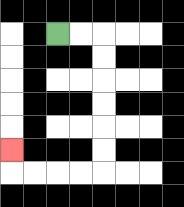{'start': '[2, 1]', 'end': '[0, 6]', 'path_directions': 'R,R,D,D,D,D,D,D,L,L,L,L,U', 'path_coordinates': '[[2, 1], [3, 1], [4, 1], [4, 2], [4, 3], [4, 4], [4, 5], [4, 6], [4, 7], [3, 7], [2, 7], [1, 7], [0, 7], [0, 6]]'}